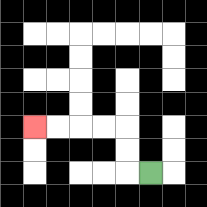{'start': '[6, 7]', 'end': '[1, 5]', 'path_directions': 'L,U,U,L,L,L,L', 'path_coordinates': '[[6, 7], [5, 7], [5, 6], [5, 5], [4, 5], [3, 5], [2, 5], [1, 5]]'}